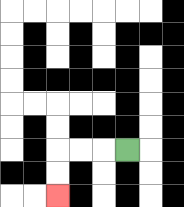{'start': '[5, 6]', 'end': '[2, 8]', 'path_directions': 'L,L,L,D,D', 'path_coordinates': '[[5, 6], [4, 6], [3, 6], [2, 6], [2, 7], [2, 8]]'}